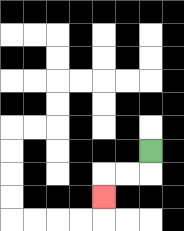{'start': '[6, 6]', 'end': '[4, 8]', 'path_directions': 'D,L,L,D', 'path_coordinates': '[[6, 6], [6, 7], [5, 7], [4, 7], [4, 8]]'}